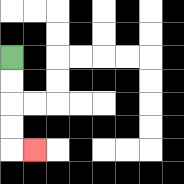{'start': '[0, 2]', 'end': '[1, 6]', 'path_directions': 'D,D,D,D,R', 'path_coordinates': '[[0, 2], [0, 3], [0, 4], [0, 5], [0, 6], [1, 6]]'}